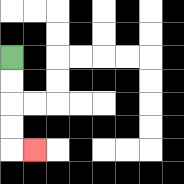{'start': '[0, 2]', 'end': '[1, 6]', 'path_directions': 'D,D,D,D,R', 'path_coordinates': '[[0, 2], [0, 3], [0, 4], [0, 5], [0, 6], [1, 6]]'}